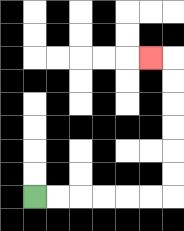{'start': '[1, 8]', 'end': '[6, 2]', 'path_directions': 'R,R,R,R,R,R,U,U,U,U,U,U,L', 'path_coordinates': '[[1, 8], [2, 8], [3, 8], [4, 8], [5, 8], [6, 8], [7, 8], [7, 7], [7, 6], [7, 5], [7, 4], [7, 3], [7, 2], [6, 2]]'}